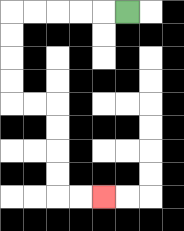{'start': '[5, 0]', 'end': '[4, 8]', 'path_directions': 'L,L,L,L,L,D,D,D,D,R,R,D,D,D,D,R,R', 'path_coordinates': '[[5, 0], [4, 0], [3, 0], [2, 0], [1, 0], [0, 0], [0, 1], [0, 2], [0, 3], [0, 4], [1, 4], [2, 4], [2, 5], [2, 6], [2, 7], [2, 8], [3, 8], [4, 8]]'}